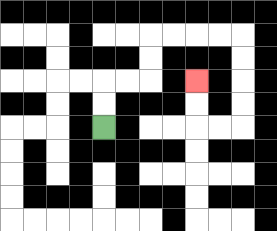{'start': '[4, 5]', 'end': '[8, 3]', 'path_directions': 'U,U,R,R,U,U,R,R,R,R,D,D,D,D,L,L,U,U', 'path_coordinates': '[[4, 5], [4, 4], [4, 3], [5, 3], [6, 3], [6, 2], [6, 1], [7, 1], [8, 1], [9, 1], [10, 1], [10, 2], [10, 3], [10, 4], [10, 5], [9, 5], [8, 5], [8, 4], [8, 3]]'}